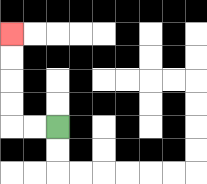{'start': '[2, 5]', 'end': '[0, 1]', 'path_directions': 'L,L,U,U,U,U', 'path_coordinates': '[[2, 5], [1, 5], [0, 5], [0, 4], [0, 3], [0, 2], [0, 1]]'}